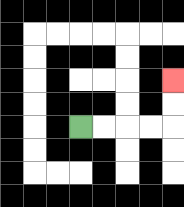{'start': '[3, 5]', 'end': '[7, 3]', 'path_directions': 'R,R,R,R,U,U', 'path_coordinates': '[[3, 5], [4, 5], [5, 5], [6, 5], [7, 5], [7, 4], [7, 3]]'}